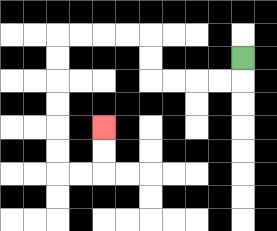{'start': '[10, 2]', 'end': '[4, 5]', 'path_directions': 'D,L,L,L,L,U,U,L,L,L,L,D,D,D,D,D,D,R,R,U,U', 'path_coordinates': '[[10, 2], [10, 3], [9, 3], [8, 3], [7, 3], [6, 3], [6, 2], [6, 1], [5, 1], [4, 1], [3, 1], [2, 1], [2, 2], [2, 3], [2, 4], [2, 5], [2, 6], [2, 7], [3, 7], [4, 7], [4, 6], [4, 5]]'}